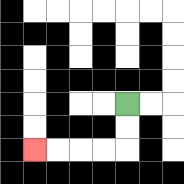{'start': '[5, 4]', 'end': '[1, 6]', 'path_directions': 'D,D,L,L,L,L', 'path_coordinates': '[[5, 4], [5, 5], [5, 6], [4, 6], [3, 6], [2, 6], [1, 6]]'}